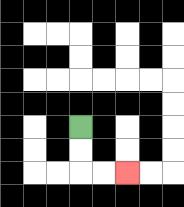{'start': '[3, 5]', 'end': '[5, 7]', 'path_directions': 'D,D,R,R', 'path_coordinates': '[[3, 5], [3, 6], [3, 7], [4, 7], [5, 7]]'}